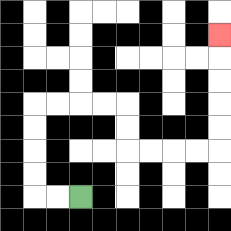{'start': '[3, 8]', 'end': '[9, 1]', 'path_directions': 'L,L,U,U,U,U,R,R,R,R,D,D,R,R,R,R,U,U,U,U,U', 'path_coordinates': '[[3, 8], [2, 8], [1, 8], [1, 7], [1, 6], [1, 5], [1, 4], [2, 4], [3, 4], [4, 4], [5, 4], [5, 5], [5, 6], [6, 6], [7, 6], [8, 6], [9, 6], [9, 5], [9, 4], [9, 3], [9, 2], [9, 1]]'}